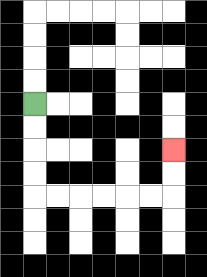{'start': '[1, 4]', 'end': '[7, 6]', 'path_directions': 'D,D,D,D,R,R,R,R,R,R,U,U', 'path_coordinates': '[[1, 4], [1, 5], [1, 6], [1, 7], [1, 8], [2, 8], [3, 8], [4, 8], [5, 8], [6, 8], [7, 8], [7, 7], [7, 6]]'}